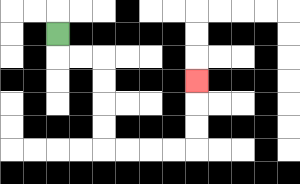{'start': '[2, 1]', 'end': '[8, 3]', 'path_directions': 'D,R,R,D,D,D,D,R,R,R,R,U,U,U', 'path_coordinates': '[[2, 1], [2, 2], [3, 2], [4, 2], [4, 3], [4, 4], [4, 5], [4, 6], [5, 6], [6, 6], [7, 6], [8, 6], [8, 5], [8, 4], [8, 3]]'}